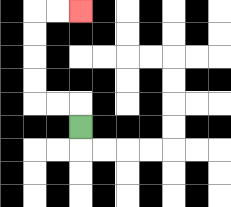{'start': '[3, 5]', 'end': '[3, 0]', 'path_directions': 'U,L,L,U,U,U,U,R,R', 'path_coordinates': '[[3, 5], [3, 4], [2, 4], [1, 4], [1, 3], [1, 2], [1, 1], [1, 0], [2, 0], [3, 0]]'}